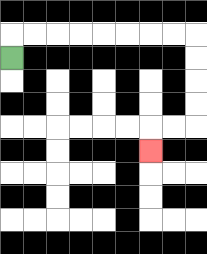{'start': '[0, 2]', 'end': '[6, 6]', 'path_directions': 'U,R,R,R,R,R,R,R,R,D,D,D,D,L,L,D', 'path_coordinates': '[[0, 2], [0, 1], [1, 1], [2, 1], [3, 1], [4, 1], [5, 1], [6, 1], [7, 1], [8, 1], [8, 2], [8, 3], [8, 4], [8, 5], [7, 5], [6, 5], [6, 6]]'}